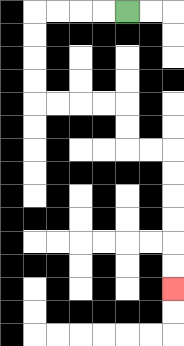{'start': '[5, 0]', 'end': '[7, 12]', 'path_directions': 'L,L,L,L,D,D,D,D,R,R,R,R,D,D,R,R,D,D,D,D,D,D', 'path_coordinates': '[[5, 0], [4, 0], [3, 0], [2, 0], [1, 0], [1, 1], [1, 2], [1, 3], [1, 4], [2, 4], [3, 4], [4, 4], [5, 4], [5, 5], [5, 6], [6, 6], [7, 6], [7, 7], [7, 8], [7, 9], [7, 10], [7, 11], [7, 12]]'}